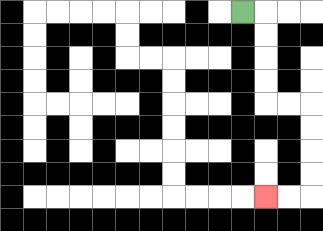{'start': '[10, 0]', 'end': '[11, 8]', 'path_directions': 'R,D,D,D,D,R,R,D,D,D,D,L,L', 'path_coordinates': '[[10, 0], [11, 0], [11, 1], [11, 2], [11, 3], [11, 4], [12, 4], [13, 4], [13, 5], [13, 6], [13, 7], [13, 8], [12, 8], [11, 8]]'}